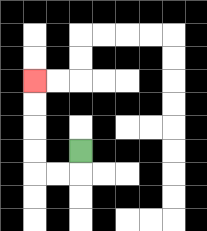{'start': '[3, 6]', 'end': '[1, 3]', 'path_directions': 'D,L,L,U,U,U,U', 'path_coordinates': '[[3, 6], [3, 7], [2, 7], [1, 7], [1, 6], [1, 5], [1, 4], [1, 3]]'}